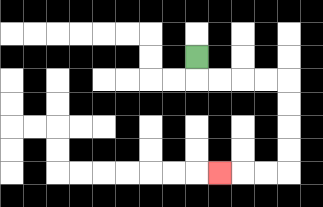{'start': '[8, 2]', 'end': '[9, 7]', 'path_directions': 'D,R,R,R,R,D,D,D,D,L,L,L', 'path_coordinates': '[[8, 2], [8, 3], [9, 3], [10, 3], [11, 3], [12, 3], [12, 4], [12, 5], [12, 6], [12, 7], [11, 7], [10, 7], [9, 7]]'}